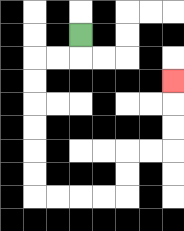{'start': '[3, 1]', 'end': '[7, 3]', 'path_directions': 'D,L,L,D,D,D,D,D,D,R,R,R,R,U,U,R,R,U,U,U', 'path_coordinates': '[[3, 1], [3, 2], [2, 2], [1, 2], [1, 3], [1, 4], [1, 5], [1, 6], [1, 7], [1, 8], [2, 8], [3, 8], [4, 8], [5, 8], [5, 7], [5, 6], [6, 6], [7, 6], [7, 5], [7, 4], [7, 3]]'}